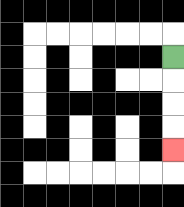{'start': '[7, 2]', 'end': '[7, 6]', 'path_directions': 'D,D,D,D', 'path_coordinates': '[[7, 2], [7, 3], [7, 4], [7, 5], [7, 6]]'}